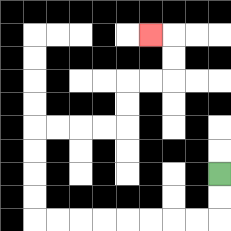{'start': '[9, 7]', 'end': '[6, 1]', 'path_directions': 'D,D,L,L,L,L,L,L,L,L,U,U,U,U,R,R,R,R,U,U,R,R,U,U,L', 'path_coordinates': '[[9, 7], [9, 8], [9, 9], [8, 9], [7, 9], [6, 9], [5, 9], [4, 9], [3, 9], [2, 9], [1, 9], [1, 8], [1, 7], [1, 6], [1, 5], [2, 5], [3, 5], [4, 5], [5, 5], [5, 4], [5, 3], [6, 3], [7, 3], [7, 2], [7, 1], [6, 1]]'}